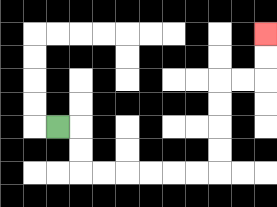{'start': '[2, 5]', 'end': '[11, 1]', 'path_directions': 'R,D,D,R,R,R,R,R,R,U,U,U,U,R,R,U,U', 'path_coordinates': '[[2, 5], [3, 5], [3, 6], [3, 7], [4, 7], [5, 7], [6, 7], [7, 7], [8, 7], [9, 7], [9, 6], [9, 5], [9, 4], [9, 3], [10, 3], [11, 3], [11, 2], [11, 1]]'}